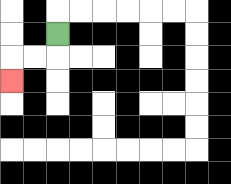{'start': '[2, 1]', 'end': '[0, 3]', 'path_directions': 'D,L,L,D', 'path_coordinates': '[[2, 1], [2, 2], [1, 2], [0, 2], [0, 3]]'}